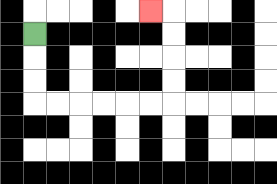{'start': '[1, 1]', 'end': '[6, 0]', 'path_directions': 'D,D,D,R,R,R,R,R,R,U,U,U,U,L', 'path_coordinates': '[[1, 1], [1, 2], [1, 3], [1, 4], [2, 4], [3, 4], [4, 4], [5, 4], [6, 4], [7, 4], [7, 3], [7, 2], [7, 1], [7, 0], [6, 0]]'}